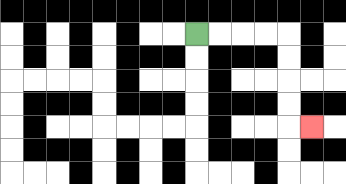{'start': '[8, 1]', 'end': '[13, 5]', 'path_directions': 'R,R,R,R,D,D,D,D,R', 'path_coordinates': '[[8, 1], [9, 1], [10, 1], [11, 1], [12, 1], [12, 2], [12, 3], [12, 4], [12, 5], [13, 5]]'}